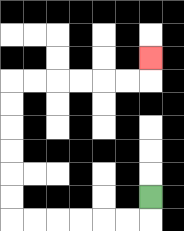{'start': '[6, 8]', 'end': '[6, 2]', 'path_directions': 'D,L,L,L,L,L,L,U,U,U,U,U,U,R,R,R,R,R,R,U', 'path_coordinates': '[[6, 8], [6, 9], [5, 9], [4, 9], [3, 9], [2, 9], [1, 9], [0, 9], [0, 8], [0, 7], [0, 6], [0, 5], [0, 4], [0, 3], [1, 3], [2, 3], [3, 3], [4, 3], [5, 3], [6, 3], [6, 2]]'}